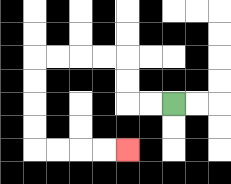{'start': '[7, 4]', 'end': '[5, 6]', 'path_directions': 'L,L,U,U,L,L,L,L,D,D,D,D,R,R,R,R', 'path_coordinates': '[[7, 4], [6, 4], [5, 4], [5, 3], [5, 2], [4, 2], [3, 2], [2, 2], [1, 2], [1, 3], [1, 4], [1, 5], [1, 6], [2, 6], [3, 6], [4, 6], [5, 6]]'}